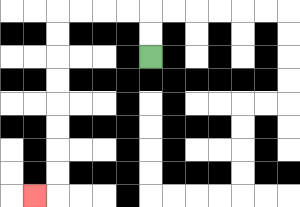{'start': '[6, 2]', 'end': '[1, 8]', 'path_directions': 'U,U,L,L,L,L,D,D,D,D,D,D,D,D,L', 'path_coordinates': '[[6, 2], [6, 1], [6, 0], [5, 0], [4, 0], [3, 0], [2, 0], [2, 1], [2, 2], [2, 3], [2, 4], [2, 5], [2, 6], [2, 7], [2, 8], [1, 8]]'}